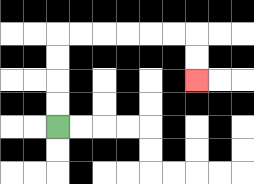{'start': '[2, 5]', 'end': '[8, 3]', 'path_directions': 'U,U,U,U,R,R,R,R,R,R,D,D', 'path_coordinates': '[[2, 5], [2, 4], [2, 3], [2, 2], [2, 1], [3, 1], [4, 1], [5, 1], [6, 1], [7, 1], [8, 1], [8, 2], [8, 3]]'}